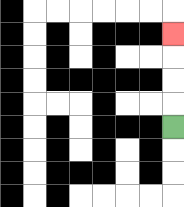{'start': '[7, 5]', 'end': '[7, 1]', 'path_directions': 'U,U,U,U', 'path_coordinates': '[[7, 5], [7, 4], [7, 3], [7, 2], [7, 1]]'}